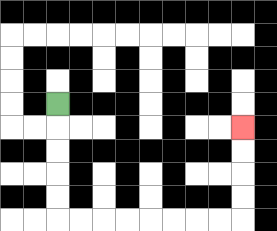{'start': '[2, 4]', 'end': '[10, 5]', 'path_directions': 'D,D,D,D,D,R,R,R,R,R,R,R,R,U,U,U,U', 'path_coordinates': '[[2, 4], [2, 5], [2, 6], [2, 7], [2, 8], [2, 9], [3, 9], [4, 9], [5, 9], [6, 9], [7, 9], [8, 9], [9, 9], [10, 9], [10, 8], [10, 7], [10, 6], [10, 5]]'}